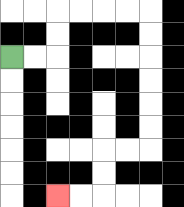{'start': '[0, 2]', 'end': '[2, 8]', 'path_directions': 'R,R,U,U,R,R,R,R,D,D,D,D,D,D,L,L,D,D,L,L', 'path_coordinates': '[[0, 2], [1, 2], [2, 2], [2, 1], [2, 0], [3, 0], [4, 0], [5, 0], [6, 0], [6, 1], [6, 2], [6, 3], [6, 4], [6, 5], [6, 6], [5, 6], [4, 6], [4, 7], [4, 8], [3, 8], [2, 8]]'}